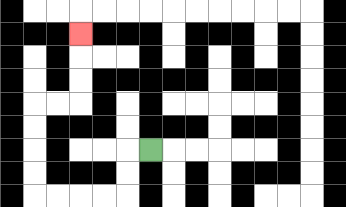{'start': '[6, 6]', 'end': '[3, 1]', 'path_directions': 'L,D,D,L,L,L,L,U,U,U,U,R,R,U,U,U', 'path_coordinates': '[[6, 6], [5, 6], [5, 7], [5, 8], [4, 8], [3, 8], [2, 8], [1, 8], [1, 7], [1, 6], [1, 5], [1, 4], [2, 4], [3, 4], [3, 3], [3, 2], [3, 1]]'}